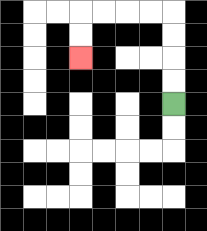{'start': '[7, 4]', 'end': '[3, 2]', 'path_directions': 'U,U,U,U,L,L,L,L,D,D', 'path_coordinates': '[[7, 4], [7, 3], [7, 2], [7, 1], [7, 0], [6, 0], [5, 0], [4, 0], [3, 0], [3, 1], [3, 2]]'}